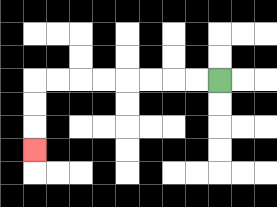{'start': '[9, 3]', 'end': '[1, 6]', 'path_directions': 'L,L,L,L,L,L,L,L,D,D,D', 'path_coordinates': '[[9, 3], [8, 3], [7, 3], [6, 3], [5, 3], [4, 3], [3, 3], [2, 3], [1, 3], [1, 4], [1, 5], [1, 6]]'}